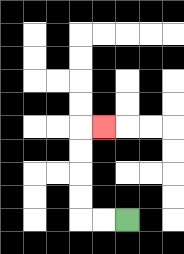{'start': '[5, 9]', 'end': '[4, 5]', 'path_directions': 'L,L,U,U,U,U,R', 'path_coordinates': '[[5, 9], [4, 9], [3, 9], [3, 8], [3, 7], [3, 6], [3, 5], [4, 5]]'}